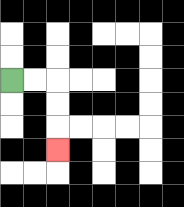{'start': '[0, 3]', 'end': '[2, 6]', 'path_directions': 'R,R,D,D,D', 'path_coordinates': '[[0, 3], [1, 3], [2, 3], [2, 4], [2, 5], [2, 6]]'}